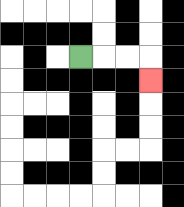{'start': '[3, 2]', 'end': '[6, 3]', 'path_directions': 'R,R,R,D', 'path_coordinates': '[[3, 2], [4, 2], [5, 2], [6, 2], [6, 3]]'}